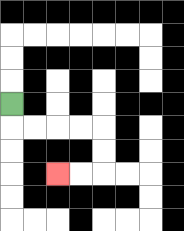{'start': '[0, 4]', 'end': '[2, 7]', 'path_directions': 'D,R,R,R,R,D,D,L,L', 'path_coordinates': '[[0, 4], [0, 5], [1, 5], [2, 5], [3, 5], [4, 5], [4, 6], [4, 7], [3, 7], [2, 7]]'}